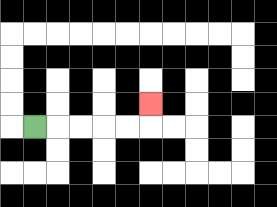{'start': '[1, 5]', 'end': '[6, 4]', 'path_directions': 'R,R,R,R,R,U', 'path_coordinates': '[[1, 5], [2, 5], [3, 5], [4, 5], [5, 5], [6, 5], [6, 4]]'}